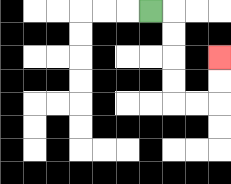{'start': '[6, 0]', 'end': '[9, 2]', 'path_directions': 'R,D,D,D,D,R,R,U,U', 'path_coordinates': '[[6, 0], [7, 0], [7, 1], [7, 2], [7, 3], [7, 4], [8, 4], [9, 4], [9, 3], [9, 2]]'}